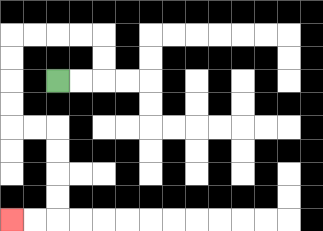{'start': '[2, 3]', 'end': '[0, 9]', 'path_directions': 'R,R,U,U,L,L,L,L,D,D,D,D,R,R,D,D,D,D,L,L', 'path_coordinates': '[[2, 3], [3, 3], [4, 3], [4, 2], [4, 1], [3, 1], [2, 1], [1, 1], [0, 1], [0, 2], [0, 3], [0, 4], [0, 5], [1, 5], [2, 5], [2, 6], [2, 7], [2, 8], [2, 9], [1, 9], [0, 9]]'}